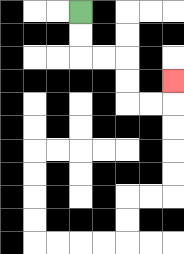{'start': '[3, 0]', 'end': '[7, 3]', 'path_directions': 'D,D,R,R,D,D,R,R,U', 'path_coordinates': '[[3, 0], [3, 1], [3, 2], [4, 2], [5, 2], [5, 3], [5, 4], [6, 4], [7, 4], [7, 3]]'}